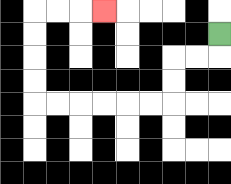{'start': '[9, 1]', 'end': '[4, 0]', 'path_directions': 'D,L,L,D,D,L,L,L,L,L,L,U,U,U,U,R,R,R', 'path_coordinates': '[[9, 1], [9, 2], [8, 2], [7, 2], [7, 3], [7, 4], [6, 4], [5, 4], [4, 4], [3, 4], [2, 4], [1, 4], [1, 3], [1, 2], [1, 1], [1, 0], [2, 0], [3, 0], [4, 0]]'}